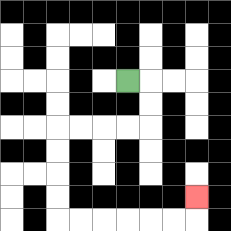{'start': '[5, 3]', 'end': '[8, 8]', 'path_directions': 'R,D,D,L,L,L,L,D,D,D,D,R,R,R,R,R,R,U', 'path_coordinates': '[[5, 3], [6, 3], [6, 4], [6, 5], [5, 5], [4, 5], [3, 5], [2, 5], [2, 6], [2, 7], [2, 8], [2, 9], [3, 9], [4, 9], [5, 9], [6, 9], [7, 9], [8, 9], [8, 8]]'}